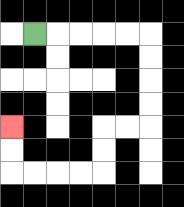{'start': '[1, 1]', 'end': '[0, 5]', 'path_directions': 'R,R,R,R,R,D,D,D,D,L,L,D,D,L,L,L,L,U,U', 'path_coordinates': '[[1, 1], [2, 1], [3, 1], [4, 1], [5, 1], [6, 1], [6, 2], [6, 3], [6, 4], [6, 5], [5, 5], [4, 5], [4, 6], [4, 7], [3, 7], [2, 7], [1, 7], [0, 7], [0, 6], [0, 5]]'}